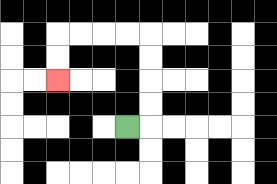{'start': '[5, 5]', 'end': '[2, 3]', 'path_directions': 'R,U,U,U,U,L,L,L,L,D,D', 'path_coordinates': '[[5, 5], [6, 5], [6, 4], [6, 3], [6, 2], [6, 1], [5, 1], [4, 1], [3, 1], [2, 1], [2, 2], [2, 3]]'}